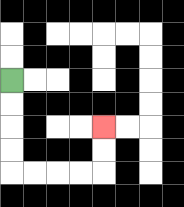{'start': '[0, 3]', 'end': '[4, 5]', 'path_directions': 'D,D,D,D,R,R,R,R,U,U', 'path_coordinates': '[[0, 3], [0, 4], [0, 5], [0, 6], [0, 7], [1, 7], [2, 7], [3, 7], [4, 7], [4, 6], [4, 5]]'}